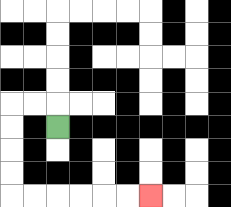{'start': '[2, 5]', 'end': '[6, 8]', 'path_directions': 'U,L,L,D,D,D,D,R,R,R,R,R,R', 'path_coordinates': '[[2, 5], [2, 4], [1, 4], [0, 4], [0, 5], [0, 6], [0, 7], [0, 8], [1, 8], [2, 8], [3, 8], [4, 8], [5, 8], [6, 8]]'}